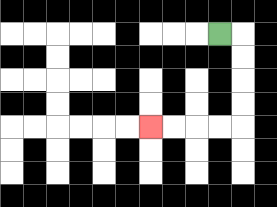{'start': '[9, 1]', 'end': '[6, 5]', 'path_directions': 'R,D,D,D,D,L,L,L,L', 'path_coordinates': '[[9, 1], [10, 1], [10, 2], [10, 3], [10, 4], [10, 5], [9, 5], [8, 5], [7, 5], [6, 5]]'}